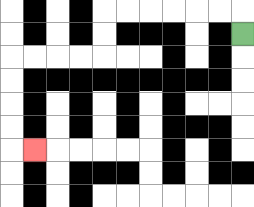{'start': '[10, 1]', 'end': '[1, 6]', 'path_directions': 'U,L,L,L,L,L,L,D,D,L,L,L,L,D,D,D,D,R', 'path_coordinates': '[[10, 1], [10, 0], [9, 0], [8, 0], [7, 0], [6, 0], [5, 0], [4, 0], [4, 1], [4, 2], [3, 2], [2, 2], [1, 2], [0, 2], [0, 3], [0, 4], [0, 5], [0, 6], [1, 6]]'}